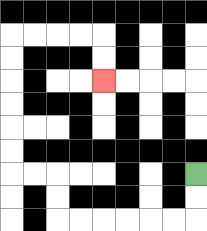{'start': '[8, 7]', 'end': '[4, 3]', 'path_directions': 'D,D,L,L,L,L,L,L,U,U,L,L,U,U,U,U,U,U,R,R,R,R,D,D', 'path_coordinates': '[[8, 7], [8, 8], [8, 9], [7, 9], [6, 9], [5, 9], [4, 9], [3, 9], [2, 9], [2, 8], [2, 7], [1, 7], [0, 7], [0, 6], [0, 5], [0, 4], [0, 3], [0, 2], [0, 1], [1, 1], [2, 1], [3, 1], [4, 1], [4, 2], [4, 3]]'}